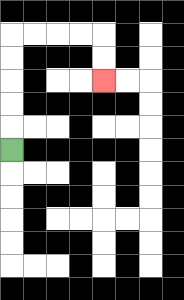{'start': '[0, 6]', 'end': '[4, 3]', 'path_directions': 'U,U,U,U,U,R,R,R,R,D,D', 'path_coordinates': '[[0, 6], [0, 5], [0, 4], [0, 3], [0, 2], [0, 1], [1, 1], [2, 1], [3, 1], [4, 1], [4, 2], [4, 3]]'}